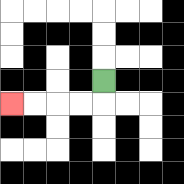{'start': '[4, 3]', 'end': '[0, 4]', 'path_directions': 'D,L,L,L,L', 'path_coordinates': '[[4, 3], [4, 4], [3, 4], [2, 4], [1, 4], [0, 4]]'}